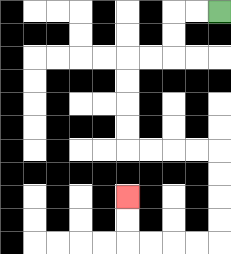{'start': '[9, 0]', 'end': '[5, 8]', 'path_directions': 'L,L,D,D,L,L,D,D,D,D,R,R,R,R,D,D,D,D,L,L,L,L,U,U', 'path_coordinates': '[[9, 0], [8, 0], [7, 0], [7, 1], [7, 2], [6, 2], [5, 2], [5, 3], [5, 4], [5, 5], [5, 6], [6, 6], [7, 6], [8, 6], [9, 6], [9, 7], [9, 8], [9, 9], [9, 10], [8, 10], [7, 10], [6, 10], [5, 10], [5, 9], [5, 8]]'}